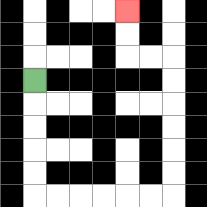{'start': '[1, 3]', 'end': '[5, 0]', 'path_directions': 'D,D,D,D,D,R,R,R,R,R,R,U,U,U,U,U,U,L,L,U,U', 'path_coordinates': '[[1, 3], [1, 4], [1, 5], [1, 6], [1, 7], [1, 8], [2, 8], [3, 8], [4, 8], [5, 8], [6, 8], [7, 8], [7, 7], [7, 6], [7, 5], [7, 4], [7, 3], [7, 2], [6, 2], [5, 2], [5, 1], [5, 0]]'}